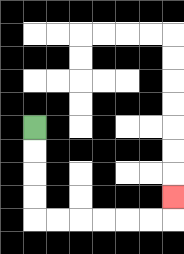{'start': '[1, 5]', 'end': '[7, 8]', 'path_directions': 'D,D,D,D,R,R,R,R,R,R,U', 'path_coordinates': '[[1, 5], [1, 6], [1, 7], [1, 8], [1, 9], [2, 9], [3, 9], [4, 9], [5, 9], [6, 9], [7, 9], [7, 8]]'}